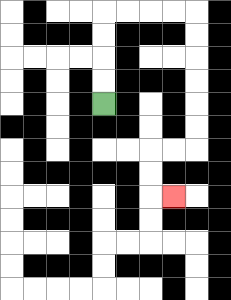{'start': '[4, 4]', 'end': '[7, 8]', 'path_directions': 'U,U,U,U,R,R,R,R,D,D,D,D,D,D,L,L,D,D,R', 'path_coordinates': '[[4, 4], [4, 3], [4, 2], [4, 1], [4, 0], [5, 0], [6, 0], [7, 0], [8, 0], [8, 1], [8, 2], [8, 3], [8, 4], [8, 5], [8, 6], [7, 6], [6, 6], [6, 7], [6, 8], [7, 8]]'}